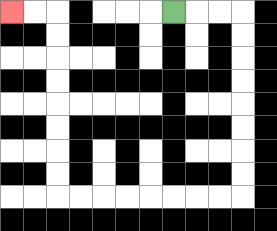{'start': '[7, 0]', 'end': '[0, 0]', 'path_directions': 'R,R,R,D,D,D,D,D,D,D,D,L,L,L,L,L,L,L,L,U,U,U,U,U,U,U,U,L,L', 'path_coordinates': '[[7, 0], [8, 0], [9, 0], [10, 0], [10, 1], [10, 2], [10, 3], [10, 4], [10, 5], [10, 6], [10, 7], [10, 8], [9, 8], [8, 8], [7, 8], [6, 8], [5, 8], [4, 8], [3, 8], [2, 8], [2, 7], [2, 6], [2, 5], [2, 4], [2, 3], [2, 2], [2, 1], [2, 0], [1, 0], [0, 0]]'}